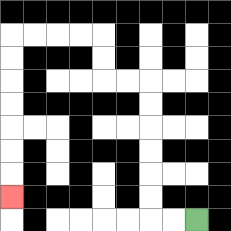{'start': '[8, 9]', 'end': '[0, 8]', 'path_directions': 'L,L,U,U,U,U,U,U,L,L,U,U,L,L,L,L,D,D,D,D,D,D,D', 'path_coordinates': '[[8, 9], [7, 9], [6, 9], [6, 8], [6, 7], [6, 6], [6, 5], [6, 4], [6, 3], [5, 3], [4, 3], [4, 2], [4, 1], [3, 1], [2, 1], [1, 1], [0, 1], [0, 2], [0, 3], [0, 4], [0, 5], [0, 6], [0, 7], [0, 8]]'}